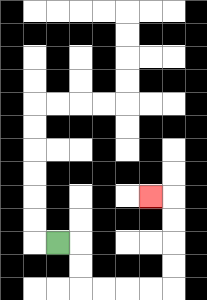{'start': '[2, 10]', 'end': '[6, 8]', 'path_directions': 'R,D,D,R,R,R,R,U,U,U,U,L', 'path_coordinates': '[[2, 10], [3, 10], [3, 11], [3, 12], [4, 12], [5, 12], [6, 12], [7, 12], [7, 11], [7, 10], [7, 9], [7, 8], [6, 8]]'}